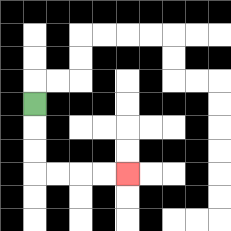{'start': '[1, 4]', 'end': '[5, 7]', 'path_directions': 'D,D,D,R,R,R,R', 'path_coordinates': '[[1, 4], [1, 5], [1, 6], [1, 7], [2, 7], [3, 7], [4, 7], [5, 7]]'}